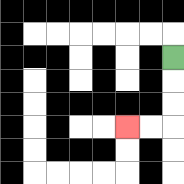{'start': '[7, 2]', 'end': '[5, 5]', 'path_directions': 'D,D,D,L,L', 'path_coordinates': '[[7, 2], [7, 3], [7, 4], [7, 5], [6, 5], [5, 5]]'}